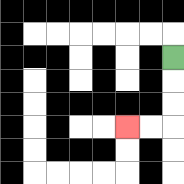{'start': '[7, 2]', 'end': '[5, 5]', 'path_directions': 'D,D,D,L,L', 'path_coordinates': '[[7, 2], [7, 3], [7, 4], [7, 5], [6, 5], [5, 5]]'}